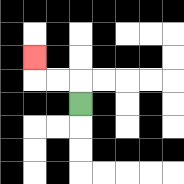{'start': '[3, 4]', 'end': '[1, 2]', 'path_directions': 'U,L,L,U', 'path_coordinates': '[[3, 4], [3, 3], [2, 3], [1, 3], [1, 2]]'}